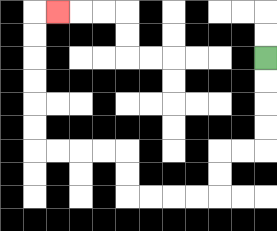{'start': '[11, 2]', 'end': '[2, 0]', 'path_directions': 'D,D,D,D,L,L,D,D,L,L,L,L,U,U,L,L,L,L,U,U,U,U,U,U,R', 'path_coordinates': '[[11, 2], [11, 3], [11, 4], [11, 5], [11, 6], [10, 6], [9, 6], [9, 7], [9, 8], [8, 8], [7, 8], [6, 8], [5, 8], [5, 7], [5, 6], [4, 6], [3, 6], [2, 6], [1, 6], [1, 5], [1, 4], [1, 3], [1, 2], [1, 1], [1, 0], [2, 0]]'}